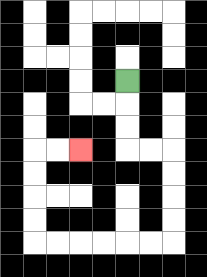{'start': '[5, 3]', 'end': '[3, 6]', 'path_directions': 'D,D,D,R,R,D,D,D,D,L,L,L,L,L,L,U,U,U,U,R,R', 'path_coordinates': '[[5, 3], [5, 4], [5, 5], [5, 6], [6, 6], [7, 6], [7, 7], [7, 8], [7, 9], [7, 10], [6, 10], [5, 10], [4, 10], [3, 10], [2, 10], [1, 10], [1, 9], [1, 8], [1, 7], [1, 6], [2, 6], [3, 6]]'}